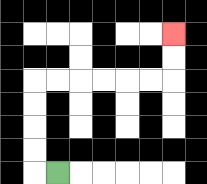{'start': '[2, 7]', 'end': '[7, 1]', 'path_directions': 'L,U,U,U,U,R,R,R,R,R,R,U,U', 'path_coordinates': '[[2, 7], [1, 7], [1, 6], [1, 5], [1, 4], [1, 3], [2, 3], [3, 3], [4, 3], [5, 3], [6, 3], [7, 3], [7, 2], [7, 1]]'}